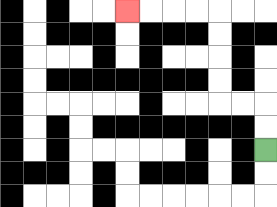{'start': '[11, 6]', 'end': '[5, 0]', 'path_directions': 'U,U,L,L,U,U,U,U,L,L,L,L', 'path_coordinates': '[[11, 6], [11, 5], [11, 4], [10, 4], [9, 4], [9, 3], [9, 2], [9, 1], [9, 0], [8, 0], [7, 0], [6, 0], [5, 0]]'}